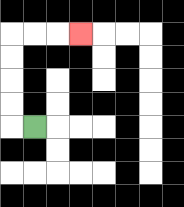{'start': '[1, 5]', 'end': '[3, 1]', 'path_directions': 'L,U,U,U,U,R,R,R', 'path_coordinates': '[[1, 5], [0, 5], [0, 4], [0, 3], [0, 2], [0, 1], [1, 1], [2, 1], [3, 1]]'}